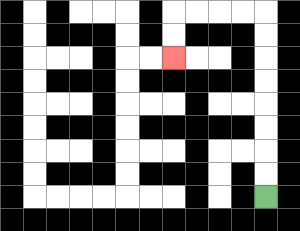{'start': '[11, 8]', 'end': '[7, 2]', 'path_directions': 'U,U,U,U,U,U,U,U,L,L,L,L,D,D', 'path_coordinates': '[[11, 8], [11, 7], [11, 6], [11, 5], [11, 4], [11, 3], [11, 2], [11, 1], [11, 0], [10, 0], [9, 0], [8, 0], [7, 0], [7, 1], [7, 2]]'}